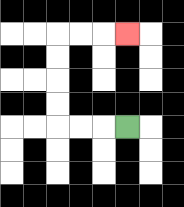{'start': '[5, 5]', 'end': '[5, 1]', 'path_directions': 'L,L,L,U,U,U,U,R,R,R', 'path_coordinates': '[[5, 5], [4, 5], [3, 5], [2, 5], [2, 4], [2, 3], [2, 2], [2, 1], [3, 1], [4, 1], [5, 1]]'}